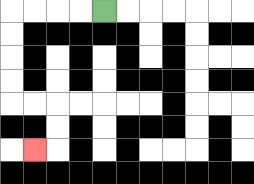{'start': '[4, 0]', 'end': '[1, 6]', 'path_directions': 'L,L,L,L,D,D,D,D,R,R,D,D,L', 'path_coordinates': '[[4, 0], [3, 0], [2, 0], [1, 0], [0, 0], [0, 1], [0, 2], [0, 3], [0, 4], [1, 4], [2, 4], [2, 5], [2, 6], [1, 6]]'}